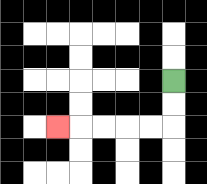{'start': '[7, 3]', 'end': '[2, 5]', 'path_directions': 'D,D,L,L,L,L,L', 'path_coordinates': '[[7, 3], [7, 4], [7, 5], [6, 5], [5, 5], [4, 5], [3, 5], [2, 5]]'}